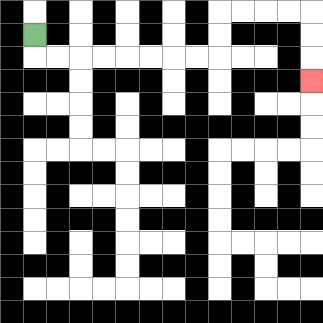{'start': '[1, 1]', 'end': '[13, 3]', 'path_directions': 'D,R,R,R,R,R,R,R,R,U,U,R,R,R,R,D,D,D', 'path_coordinates': '[[1, 1], [1, 2], [2, 2], [3, 2], [4, 2], [5, 2], [6, 2], [7, 2], [8, 2], [9, 2], [9, 1], [9, 0], [10, 0], [11, 0], [12, 0], [13, 0], [13, 1], [13, 2], [13, 3]]'}